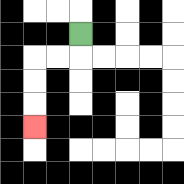{'start': '[3, 1]', 'end': '[1, 5]', 'path_directions': 'D,L,L,D,D,D', 'path_coordinates': '[[3, 1], [3, 2], [2, 2], [1, 2], [1, 3], [1, 4], [1, 5]]'}